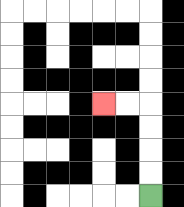{'start': '[6, 8]', 'end': '[4, 4]', 'path_directions': 'U,U,U,U,L,L', 'path_coordinates': '[[6, 8], [6, 7], [6, 6], [6, 5], [6, 4], [5, 4], [4, 4]]'}